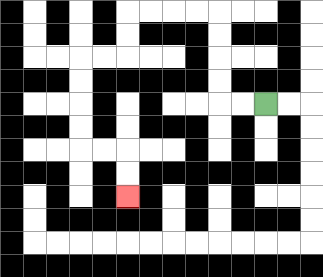{'start': '[11, 4]', 'end': '[5, 8]', 'path_directions': 'L,L,U,U,U,U,L,L,L,L,D,D,L,L,D,D,D,D,R,R,D,D', 'path_coordinates': '[[11, 4], [10, 4], [9, 4], [9, 3], [9, 2], [9, 1], [9, 0], [8, 0], [7, 0], [6, 0], [5, 0], [5, 1], [5, 2], [4, 2], [3, 2], [3, 3], [3, 4], [3, 5], [3, 6], [4, 6], [5, 6], [5, 7], [5, 8]]'}